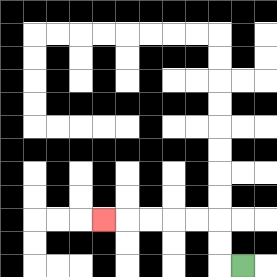{'start': '[10, 11]', 'end': '[4, 9]', 'path_directions': 'L,U,U,L,L,L,L,L', 'path_coordinates': '[[10, 11], [9, 11], [9, 10], [9, 9], [8, 9], [7, 9], [6, 9], [5, 9], [4, 9]]'}